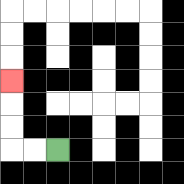{'start': '[2, 6]', 'end': '[0, 3]', 'path_directions': 'L,L,U,U,U', 'path_coordinates': '[[2, 6], [1, 6], [0, 6], [0, 5], [0, 4], [0, 3]]'}